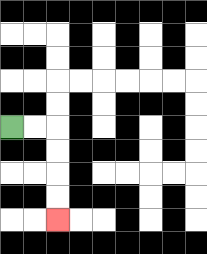{'start': '[0, 5]', 'end': '[2, 9]', 'path_directions': 'R,R,D,D,D,D', 'path_coordinates': '[[0, 5], [1, 5], [2, 5], [2, 6], [2, 7], [2, 8], [2, 9]]'}